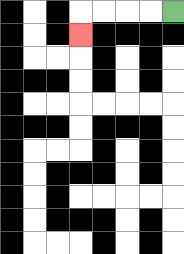{'start': '[7, 0]', 'end': '[3, 1]', 'path_directions': 'L,L,L,L,D', 'path_coordinates': '[[7, 0], [6, 0], [5, 0], [4, 0], [3, 0], [3, 1]]'}